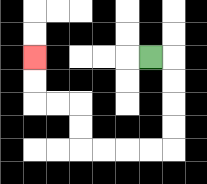{'start': '[6, 2]', 'end': '[1, 2]', 'path_directions': 'R,D,D,D,D,L,L,L,L,U,U,L,L,U,U', 'path_coordinates': '[[6, 2], [7, 2], [7, 3], [7, 4], [7, 5], [7, 6], [6, 6], [5, 6], [4, 6], [3, 6], [3, 5], [3, 4], [2, 4], [1, 4], [1, 3], [1, 2]]'}